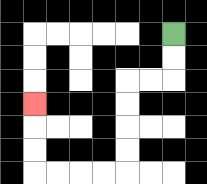{'start': '[7, 1]', 'end': '[1, 4]', 'path_directions': 'D,D,L,L,D,D,D,D,L,L,L,L,U,U,U', 'path_coordinates': '[[7, 1], [7, 2], [7, 3], [6, 3], [5, 3], [5, 4], [5, 5], [5, 6], [5, 7], [4, 7], [3, 7], [2, 7], [1, 7], [1, 6], [1, 5], [1, 4]]'}